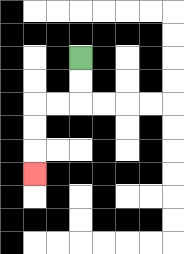{'start': '[3, 2]', 'end': '[1, 7]', 'path_directions': 'D,D,L,L,D,D,D', 'path_coordinates': '[[3, 2], [3, 3], [3, 4], [2, 4], [1, 4], [1, 5], [1, 6], [1, 7]]'}